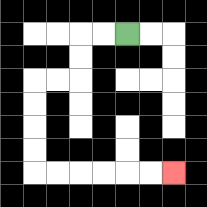{'start': '[5, 1]', 'end': '[7, 7]', 'path_directions': 'L,L,D,D,L,L,D,D,D,D,R,R,R,R,R,R', 'path_coordinates': '[[5, 1], [4, 1], [3, 1], [3, 2], [3, 3], [2, 3], [1, 3], [1, 4], [1, 5], [1, 6], [1, 7], [2, 7], [3, 7], [4, 7], [5, 7], [6, 7], [7, 7]]'}